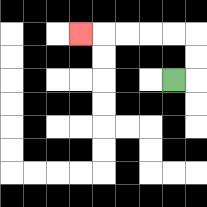{'start': '[7, 3]', 'end': '[3, 1]', 'path_directions': 'R,U,U,L,L,L,L,L', 'path_coordinates': '[[7, 3], [8, 3], [8, 2], [8, 1], [7, 1], [6, 1], [5, 1], [4, 1], [3, 1]]'}